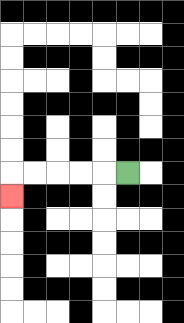{'start': '[5, 7]', 'end': '[0, 8]', 'path_directions': 'L,L,L,L,L,D', 'path_coordinates': '[[5, 7], [4, 7], [3, 7], [2, 7], [1, 7], [0, 7], [0, 8]]'}